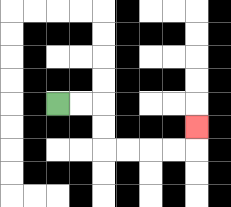{'start': '[2, 4]', 'end': '[8, 5]', 'path_directions': 'R,R,D,D,R,R,R,R,U', 'path_coordinates': '[[2, 4], [3, 4], [4, 4], [4, 5], [4, 6], [5, 6], [6, 6], [7, 6], [8, 6], [8, 5]]'}